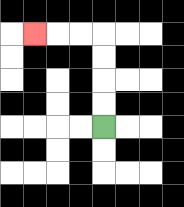{'start': '[4, 5]', 'end': '[1, 1]', 'path_directions': 'U,U,U,U,L,L,L', 'path_coordinates': '[[4, 5], [4, 4], [4, 3], [4, 2], [4, 1], [3, 1], [2, 1], [1, 1]]'}